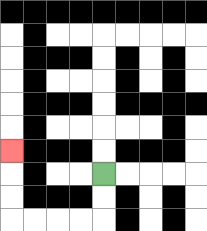{'start': '[4, 7]', 'end': '[0, 6]', 'path_directions': 'D,D,L,L,L,L,U,U,U', 'path_coordinates': '[[4, 7], [4, 8], [4, 9], [3, 9], [2, 9], [1, 9], [0, 9], [0, 8], [0, 7], [0, 6]]'}